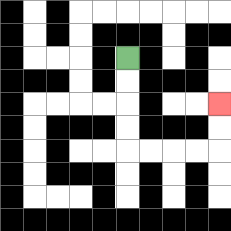{'start': '[5, 2]', 'end': '[9, 4]', 'path_directions': 'D,D,D,D,R,R,R,R,U,U', 'path_coordinates': '[[5, 2], [5, 3], [5, 4], [5, 5], [5, 6], [6, 6], [7, 6], [8, 6], [9, 6], [9, 5], [9, 4]]'}